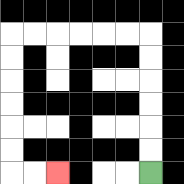{'start': '[6, 7]', 'end': '[2, 7]', 'path_directions': 'U,U,U,U,U,U,L,L,L,L,L,L,D,D,D,D,D,D,R,R', 'path_coordinates': '[[6, 7], [6, 6], [6, 5], [6, 4], [6, 3], [6, 2], [6, 1], [5, 1], [4, 1], [3, 1], [2, 1], [1, 1], [0, 1], [0, 2], [0, 3], [0, 4], [0, 5], [0, 6], [0, 7], [1, 7], [2, 7]]'}